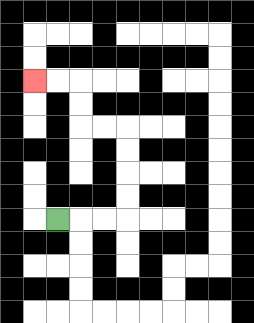{'start': '[2, 9]', 'end': '[1, 3]', 'path_directions': 'R,R,R,U,U,U,U,L,L,U,U,L,L', 'path_coordinates': '[[2, 9], [3, 9], [4, 9], [5, 9], [5, 8], [5, 7], [5, 6], [5, 5], [4, 5], [3, 5], [3, 4], [3, 3], [2, 3], [1, 3]]'}